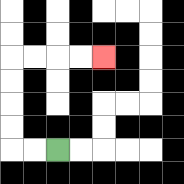{'start': '[2, 6]', 'end': '[4, 2]', 'path_directions': 'L,L,U,U,U,U,R,R,R,R', 'path_coordinates': '[[2, 6], [1, 6], [0, 6], [0, 5], [0, 4], [0, 3], [0, 2], [1, 2], [2, 2], [3, 2], [4, 2]]'}